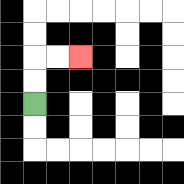{'start': '[1, 4]', 'end': '[3, 2]', 'path_directions': 'U,U,R,R', 'path_coordinates': '[[1, 4], [1, 3], [1, 2], [2, 2], [3, 2]]'}